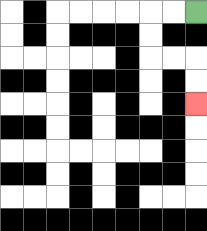{'start': '[8, 0]', 'end': '[8, 4]', 'path_directions': 'L,L,D,D,R,R,D,D', 'path_coordinates': '[[8, 0], [7, 0], [6, 0], [6, 1], [6, 2], [7, 2], [8, 2], [8, 3], [8, 4]]'}